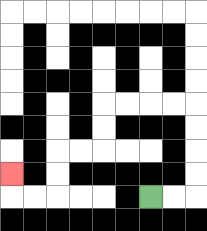{'start': '[6, 8]', 'end': '[0, 7]', 'path_directions': 'R,R,U,U,U,U,L,L,L,L,D,D,L,L,D,D,L,L,U', 'path_coordinates': '[[6, 8], [7, 8], [8, 8], [8, 7], [8, 6], [8, 5], [8, 4], [7, 4], [6, 4], [5, 4], [4, 4], [4, 5], [4, 6], [3, 6], [2, 6], [2, 7], [2, 8], [1, 8], [0, 8], [0, 7]]'}